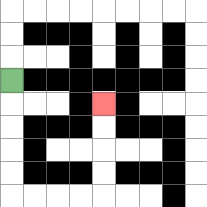{'start': '[0, 3]', 'end': '[4, 4]', 'path_directions': 'D,D,D,D,D,R,R,R,R,U,U,U,U', 'path_coordinates': '[[0, 3], [0, 4], [0, 5], [0, 6], [0, 7], [0, 8], [1, 8], [2, 8], [3, 8], [4, 8], [4, 7], [4, 6], [4, 5], [4, 4]]'}